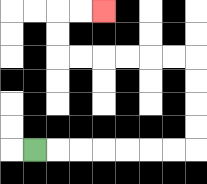{'start': '[1, 6]', 'end': '[4, 0]', 'path_directions': 'R,R,R,R,R,R,R,U,U,U,U,L,L,L,L,L,L,U,U,R,R', 'path_coordinates': '[[1, 6], [2, 6], [3, 6], [4, 6], [5, 6], [6, 6], [7, 6], [8, 6], [8, 5], [8, 4], [8, 3], [8, 2], [7, 2], [6, 2], [5, 2], [4, 2], [3, 2], [2, 2], [2, 1], [2, 0], [3, 0], [4, 0]]'}